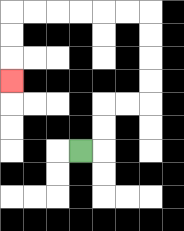{'start': '[3, 6]', 'end': '[0, 3]', 'path_directions': 'R,U,U,R,R,U,U,U,U,L,L,L,L,L,L,D,D,D', 'path_coordinates': '[[3, 6], [4, 6], [4, 5], [4, 4], [5, 4], [6, 4], [6, 3], [6, 2], [6, 1], [6, 0], [5, 0], [4, 0], [3, 0], [2, 0], [1, 0], [0, 0], [0, 1], [0, 2], [0, 3]]'}